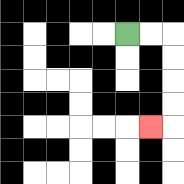{'start': '[5, 1]', 'end': '[6, 5]', 'path_directions': 'R,R,D,D,D,D,L', 'path_coordinates': '[[5, 1], [6, 1], [7, 1], [7, 2], [7, 3], [7, 4], [7, 5], [6, 5]]'}